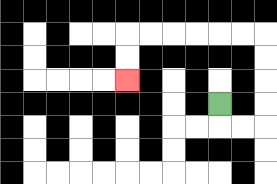{'start': '[9, 4]', 'end': '[5, 3]', 'path_directions': 'D,R,R,U,U,U,U,L,L,L,L,L,L,D,D', 'path_coordinates': '[[9, 4], [9, 5], [10, 5], [11, 5], [11, 4], [11, 3], [11, 2], [11, 1], [10, 1], [9, 1], [8, 1], [7, 1], [6, 1], [5, 1], [5, 2], [5, 3]]'}